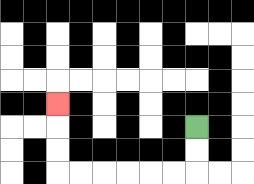{'start': '[8, 5]', 'end': '[2, 4]', 'path_directions': 'D,D,L,L,L,L,L,L,U,U,U', 'path_coordinates': '[[8, 5], [8, 6], [8, 7], [7, 7], [6, 7], [5, 7], [4, 7], [3, 7], [2, 7], [2, 6], [2, 5], [2, 4]]'}